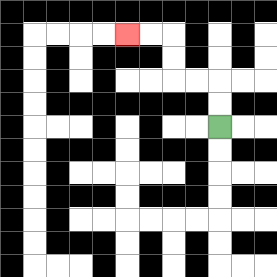{'start': '[9, 5]', 'end': '[5, 1]', 'path_directions': 'U,U,L,L,U,U,L,L', 'path_coordinates': '[[9, 5], [9, 4], [9, 3], [8, 3], [7, 3], [7, 2], [7, 1], [6, 1], [5, 1]]'}